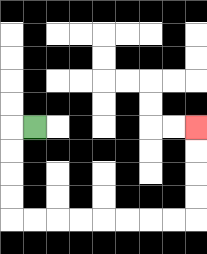{'start': '[1, 5]', 'end': '[8, 5]', 'path_directions': 'L,D,D,D,D,R,R,R,R,R,R,R,R,U,U,U,U', 'path_coordinates': '[[1, 5], [0, 5], [0, 6], [0, 7], [0, 8], [0, 9], [1, 9], [2, 9], [3, 9], [4, 9], [5, 9], [6, 9], [7, 9], [8, 9], [8, 8], [8, 7], [8, 6], [8, 5]]'}